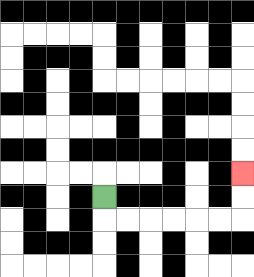{'start': '[4, 8]', 'end': '[10, 7]', 'path_directions': 'D,R,R,R,R,R,R,U,U', 'path_coordinates': '[[4, 8], [4, 9], [5, 9], [6, 9], [7, 9], [8, 9], [9, 9], [10, 9], [10, 8], [10, 7]]'}